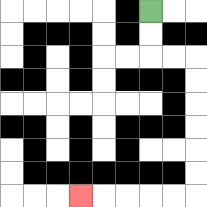{'start': '[6, 0]', 'end': '[3, 8]', 'path_directions': 'D,D,R,R,D,D,D,D,D,D,L,L,L,L,L', 'path_coordinates': '[[6, 0], [6, 1], [6, 2], [7, 2], [8, 2], [8, 3], [8, 4], [8, 5], [8, 6], [8, 7], [8, 8], [7, 8], [6, 8], [5, 8], [4, 8], [3, 8]]'}